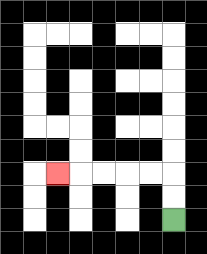{'start': '[7, 9]', 'end': '[2, 7]', 'path_directions': 'U,U,L,L,L,L,L', 'path_coordinates': '[[7, 9], [7, 8], [7, 7], [6, 7], [5, 7], [4, 7], [3, 7], [2, 7]]'}